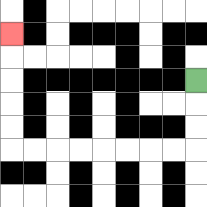{'start': '[8, 3]', 'end': '[0, 1]', 'path_directions': 'D,D,D,L,L,L,L,L,L,L,L,U,U,U,U,U', 'path_coordinates': '[[8, 3], [8, 4], [8, 5], [8, 6], [7, 6], [6, 6], [5, 6], [4, 6], [3, 6], [2, 6], [1, 6], [0, 6], [0, 5], [0, 4], [0, 3], [0, 2], [0, 1]]'}